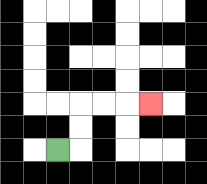{'start': '[2, 6]', 'end': '[6, 4]', 'path_directions': 'R,U,U,R,R,R', 'path_coordinates': '[[2, 6], [3, 6], [3, 5], [3, 4], [4, 4], [5, 4], [6, 4]]'}